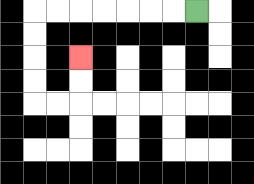{'start': '[8, 0]', 'end': '[3, 2]', 'path_directions': 'L,L,L,L,L,L,L,D,D,D,D,R,R,U,U', 'path_coordinates': '[[8, 0], [7, 0], [6, 0], [5, 0], [4, 0], [3, 0], [2, 0], [1, 0], [1, 1], [1, 2], [1, 3], [1, 4], [2, 4], [3, 4], [3, 3], [3, 2]]'}